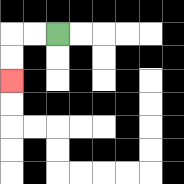{'start': '[2, 1]', 'end': '[0, 3]', 'path_directions': 'L,L,D,D', 'path_coordinates': '[[2, 1], [1, 1], [0, 1], [0, 2], [0, 3]]'}